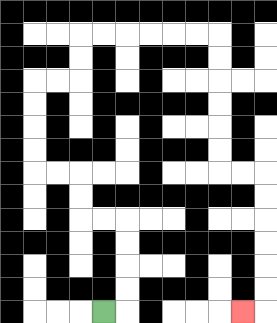{'start': '[4, 13]', 'end': '[10, 13]', 'path_directions': 'R,U,U,U,U,L,L,U,U,L,L,U,U,U,U,R,R,U,U,R,R,R,R,R,R,D,D,D,D,D,D,R,R,D,D,D,D,D,D,L', 'path_coordinates': '[[4, 13], [5, 13], [5, 12], [5, 11], [5, 10], [5, 9], [4, 9], [3, 9], [3, 8], [3, 7], [2, 7], [1, 7], [1, 6], [1, 5], [1, 4], [1, 3], [2, 3], [3, 3], [3, 2], [3, 1], [4, 1], [5, 1], [6, 1], [7, 1], [8, 1], [9, 1], [9, 2], [9, 3], [9, 4], [9, 5], [9, 6], [9, 7], [10, 7], [11, 7], [11, 8], [11, 9], [11, 10], [11, 11], [11, 12], [11, 13], [10, 13]]'}